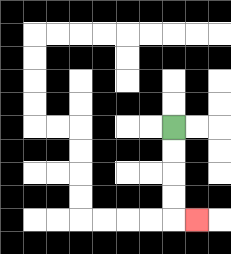{'start': '[7, 5]', 'end': '[8, 9]', 'path_directions': 'D,D,D,D,R', 'path_coordinates': '[[7, 5], [7, 6], [7, 7], [7, 8], [7, 9], [8, 9]]'}